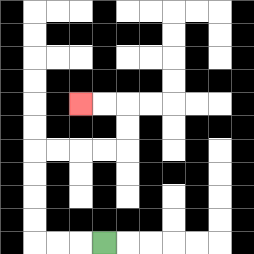{'start': '[4, 10]', 'end': '[3, 4]', 'path_directions': 'L,L,L,U,U,U,U,R,R,R,R,U,U,L,L', 'path_coordinates': '[[4, 10], [3, 10], [2, 10], [1, 10], [1, 9], [1, 8], [1, 7], [1, 6], [2, 6], [3, 6], [4, 6], [5, 6], [5, 5], [5, 4], [4, 4], [3, 4]]'}